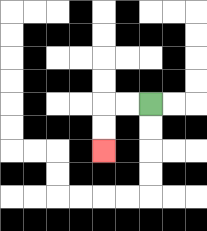{'start': '[6, 4]', 'end': '[4, 6]', 'path_directions': 'L,L,D,D', 'path_coordinates': '[[6, 4], [5, 4], [4, 4], [4, 5], [4, 6]]'}